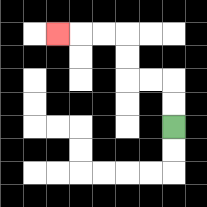{'start': '[7, 5]', 'end': '[2, 1]', 'path_directions': 'U,U,L,L,U,U,L,L,L', 'path_coordinates': '[[7, 5], [7, 4], [7, 3], [6, 3], [5, 3], [5, 2], [5, 1], [4, 1], [3, 1], [2, 1]]'}